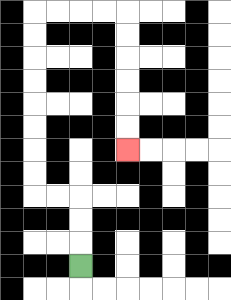{'start': '[3, 11]', 'end': '[5, 6]', 'path_directions': 'U,U,U,L,L,U,U,U,U,U,U,U,U,R,R,R,R,D,D,D,D,D,D', 'path_coordinates': '[[3, 11], [3, 10], [3, 9], [3, 8], [2, 8], [1, 8], [1, 7], [1, 6], [1, 5], [1, 4], [1, 3], [1, 2], [1, 1], [1, 0], [2, 0], [3, 0], [4, 0], [5, 0], [5, 1], [5, 2], [5, 3], [5, 4], [5, 5], [5, 6]]'}